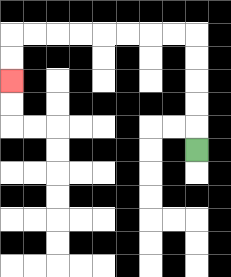{'start': '[8, 6]', 'end': '[0, 3]', 'path_directions': 'U,U,U,U,U,L,L,L,L,L,L,L,L,D,D', 'path_coordinates': '[[8, 6], [8, 5], [8, 4], [8, 3], [8, 2], [8, 1], [7, 1], [6, 1], [5, 1], [4, 1], [3, 1], [2, 1], [1, 1], [0, 1], [0, 2], [0, 3]]'}